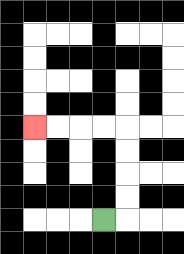{'start': '[4, 9]', 'end': '[1, 5]', 'path_directions': 'R,U,U,U,U,L,L,L,L', 'path_coordinates': '[[4, 9], [5, 9], [5, 8], [5, 7], [5, 6], [5, 5], [4, 5], [3, 5], [2, 5], [1, 5]]'}